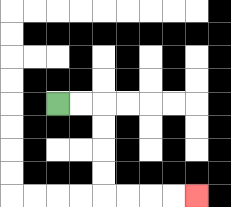{'start': '[2, 4]', 'end': '[8, 8]', 'path_directions': 'R,R,D,D,D,D,R,R,R,R', 'path_coordinates': '[[2, 4], [3, 4], [4, 4], [4, 5], [4, 6], [4, 7], [4, 8], [5, 8], [6, 8], [7, 8], [8, 8]]'}